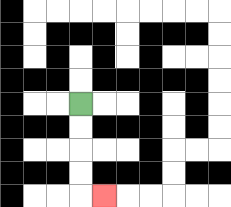{'start': '[3, 4]', 'end': '[4, 8]', 'path_directions': 'D,D,D,D,R', 'path_coordinates': '[[3, 4], [3, 5], [3, 6], [3, 7], [3, 8], [4, 8]]'}